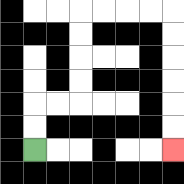{'start': '[1, 6]', 'end': '[7, 6]', 'path_directions': 'U,U,R,R,U,U,U,U,R,R,R,R,D,D,D,D,D,D', 'path_coordinates': '[[1, 6], [1, 5], [1, 4], [2, 4], [3, 4], [3, 3], [3, 2], [3, 1], [3, 0], [4, 0], [5, 0], [6, 0], [7, 0], [7, 1], [7, 2], [7, 3], [7, 4], [7, 5], [7, 6]]'}